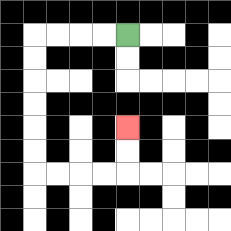{'start': '[5, 1]', 'end': '[5, 5]', 'path_directions': 'L,L,L,L,D,D,D,D,D,D,R,R,R,R,U,U', 'path_coordinates': '[[5, 1], [4, 1], [3, 1], [2, 1], [1, 1], [1, 2], [1, 3], [1, 4], [1, 5], [1, 6], [1, 7], [2, 7], [3, 7], [4, 7], [5, 7], [5, 6], [5, 5]]'}